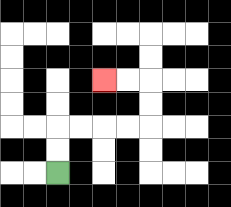{'start': '[2, 7]', 'end': '[4, 3]', 'path_directions': 'U,U,R,R,R,R,U,U,L,L', 'path_coordinates': '[[2, 7], [2, 6], [2, 5], [3, 5], [4, 5], [5, 5], [6, 5], [6, 4], [6, 3], [5, 3], [4, 3]]'}